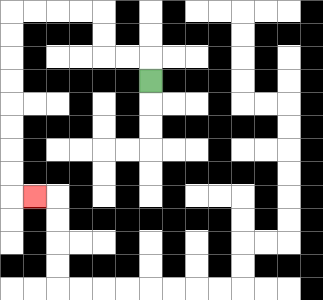{'start': '[6, 3]', 'end': '[1, 8]', 'path_directions': 'U,L,L,U,U,L,L,L,L,D,D,D,D,D,D,D,D,R', 'path_coordinates': '[[6, 3], [6, 2], [5, 2], [4, 2], [4, 1], [4, 0], [3, 0], [2, 0], [1, 0], [0, 0], [0, 1], [0, 2], [0, 3], [0, 4], [0, 5], [0, 6], [0, 7], [0, 8], [1, 8]]'}